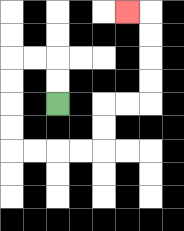{'start': '[2, 4]', 'end': '[5, 0]', 'path_directions': 'U,U,L,L,D,D,D,D,R,R,R,R,U,U,R,R,U,U,U,U,L', 'path_coordinates': '[[2, 4], [2, 3], [2, 2], [1, 2], [0, 2], [0, 3], [0, 4], [0, 5], [0, 6], [1, 6], [2, 6], [3, 6], [4, 6], [4, 5], [4, 4], [5, 4], [6, 4], [6, 3], [6, 2], [6, 1], [6, 0], [5, 0]]'}